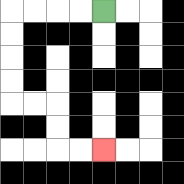{'start': '[4, 0]', 'end': '[4, 6]', 'path_directions': 'L,L,L,L,D,D,D,D,R,R,D,D,R,R', 'path_coordinates': '[[4, 0], [3, 0], [2, 0], [1, 0], [0, 0], [0, 1], [0, 2], [0, 3], [0, 4], [1, 4], [2, 4], [2, 5], [2, 6], [3, 6], [4, 6]]'}